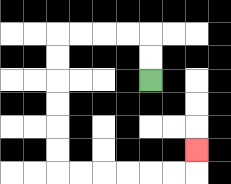{'start': '[6, 3]', 'end': '[8, 6]', 'path_directions': 'U,U,L,L,L,L,D,D,D,D,D,D,R,R,R,R,R,R,U', 'path_coordinates': '[[6, 3], [6, 2], [6, 1], [5, 1], [4, 1], [3, 1], [2, 1], [2, 2], [2, 3], [2, 4], [2, 5], [2, 6], [2, 7], [3, 7], [4, 7], [5, 7], [6, 7], [7, 7], [8, 7], [8, 6]]'}